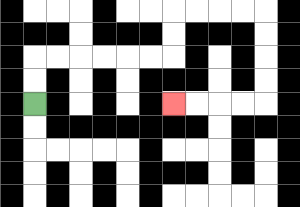{'start': '[1, 4]', 'end': '[7, 4]', 'path_directions': 'U,U,R,R,R,R,R,R,U,U,R,R,R,R,D,D,D,D,L,L,L,L', 'path_coordinates': '[[1, 4], [1, 3], [1, 2], [2, 2], [3, 2], [4, 2], [5, 2], [6, 2], [7, 2], [7, 1], [7, 0], [8, 0], [9, 0], [10, 0], [11, 0], [11, 1], [11, 2], [11, 3], [11, 4], [10, 4], [9, 4], [8, 4], [7, 4]]'}